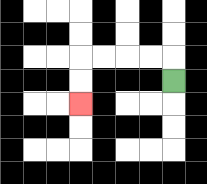{'start': '[7, 3]', 'end': '[3, 4]', 'path_directions': 'U,L,L,L,L,D,D', 'path_coordinates': '[[7, 3], [7, 2], [6, 2], [5, 2], [4, 2], [3, 2], [3, 3], [3, 4]]'}